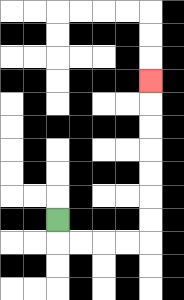{'start': '[2, 9]', 'end': '[6, 3]', 'path_directions': 'D,R,R,R,R,U,U,U,U,U,U,U', 'path_coordinates': '[[2, 9], [2, 10], [3, 10], [4, 10], [5, 10], [6, 10], [6, 9], [6, 8], [6, 7], [6, 6], [6, 5], [6, 4], [6, 3]]'}